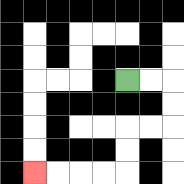{'start': '[5, 3]', 'end': '[1, 7]', 'path_directions': 'R,R,D,D,L,L,D,D,L,L,L,L', 'path_coordinates': '[[5, 3], [6, 3], [7, 3], [7, 4], [7, 5], [6, 5], [5, 5], [5, 6], [5, 7], [4, 7], [3, 7], [2, 7], [1, 7]]'}